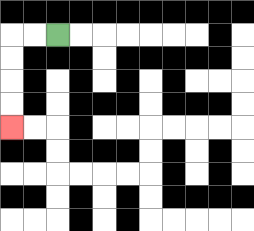{'start': '[2, 1]', 'end': '[0, 5]', 'path_directions': 'L,L,D,D,D,D', 'path_coordinates': '[[2, 1], [1, 1], [0, 1], [0, 2], [0, 3], [0, 4], [0, 5]]'}